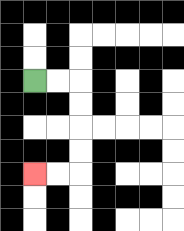{'start': '[1, 3]', 'end': '[1, 7]', 'path_directions': 'R,R,D,D,D,D,L,L', 'path_coordinates': '[[1, 3], [2, 3], [3, 3], [3, 4], [3, 5], [3, 6], [3, 7], [2, 7], [1, 7]]'}